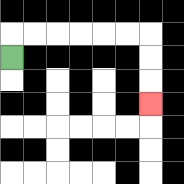{'start': '[0, 2]', 'end': '[6, 4]', 'path_directions': 'U,R,R,R,R,R,R,D,D,D', 'path_coordinates': '[[0, 2], [0, 1], [1, 1], [2, 1], [3, 1], [4, 1], [5, 1], [6, 1], [6, 2], [6, 3], [6, 4]]'}